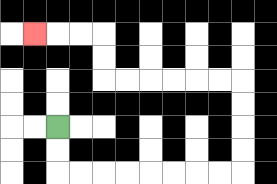{'start': '[2, 5]', 'end': '[1, 1]', 'path_directions': 'D,D,R,R,R,R,R,R,R,R,U,U,U,U,L,L,L,L,L,L,U,U,L,L,L', 'path_coordinates': '[[2, 5], [2, 6], [2, 7], [3, 7], [4, 7], [5, 7], [6, 7], [7, 7], [8, 7], [9, 7], [10, 7], [10, 6], [10, 5], [10, 4], [10, 3], [9, 3], [8, 3], [7, 3], [6, 3], [5, 3], [4, 3], [4, 2], [4, 1], [3, 1], [2, 1], [1, 1]]'}